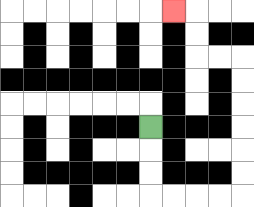{'start': '[6, 5]', 'end': '[7, 0]', 'path_directions': 'D,D,D,R,R,R,R,U,U,U,U,U,U,L,L,U,U,L', 'path_coordinates': '[[6, 5], [6, 6], [6, 7], [6, 8], [7, 8], [8, 8], [9, 8], [10, 8], [10, 7], [10, 6], [10, 5], [10, 4], [10, 3], [10, 2], [9, 2], [8, 2], [8, 1], [8, 0], [7, 0]]'}